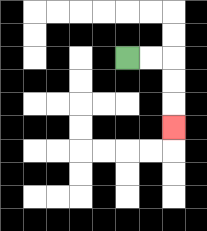{'start': '[5, 2]', 'end': '[7, 5]', 'path_directions': 'R,R,D,D,D', 'path_coordinates': '[[5, 2], [6, 2], [7, 2], [7, 3], [7, 4], [7, 5]]'}